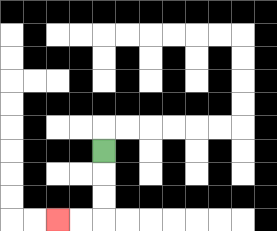{'start': '[4, 6]', 'end': '[2, 9]', 'path_directions': 'D,D,D,L,L', 'path_coordinates': '[[4, 6], [4, 7], [4, 8], [4, 9], [3, 9], [2, 9]]'}